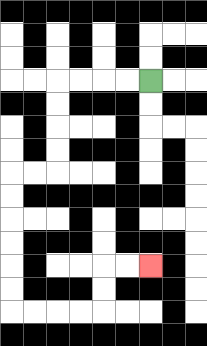{'start': '[6, 3]', 'end': '[6, 11]', 'path_directions': 'L,L,L,L,D,D,D,D,L,L,D,D,D,D,D,D,R,R,R,R,U,U,R,R', 'path_coordinates': '[[6, 3], [5, 3], [4, 3], [3, 3], [2, 3], [2, 4], [2, 5], [2, 6], [2, 7], [1, 7], [0, 7], [0, 8], [0, 9], [0, 10], [0, 11], [0, 12], [0, 13], [1, 13], [2, 13], [3, 13], [4, 13], [4, 12], [4, 11], [5, 11], [6, 11]]'}